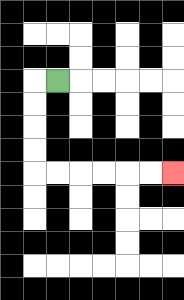{'start': '[2, 3]', 'end': '[7, 7]', 'path_directions': 'L,D,D,D,D,R,R,R,R,R,R', 'path_coordinates': '[[2, 3], [1, 3], [1, 4], [1, 5], [1, 6], [1, 7], [2, 7], [3, 7], [4, 7], [5, 7], [6, 7], [7, 7]]'}